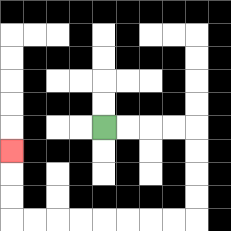{'start': '[4, 5]', 'end': '[0, 6]', 'path_directions': 'R,R,R,R,D,D,D,D,L,L,L,L,L,L,L,L,U,U,U', 'path_coordinates': '[[4, 5], [5, 5], [6, 5], [7, 5], [8, 5], [8, 6], [8, 7], [8, 8], [8, 9], [7, 9], [6, 9], [5, 9], [4, 9], [3, 9], [2, 9], [1, 9], [0, 9], [0, 8], [0, 7], [0, 6]]'}